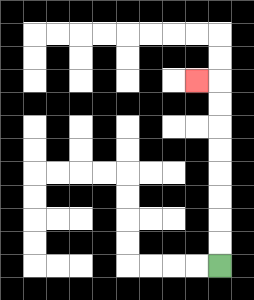{'start': '[9, 11]', 'end': '[8, 3]', 'path_directions': 'U,U,U,U,U,U,U,U,L', 'path_coordinates': '[[9, 11], [9, 10], [9, 9], [9, 8], [9, 7], [9, 6], [9, 5], [9, 4], [9, 3], [8, 3]]'}